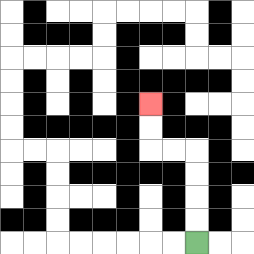{'start': '[8, 10]', 'end': '[6, 4]', 'path_directions': 'U,U,U,U,L,L,U,U', 'path_coordinates': '[[8, 10], [8, 9], [8, 8], [8, 7], [8, 6], [7, 6], [6, 6], [6, 5], [6, 4]]'}